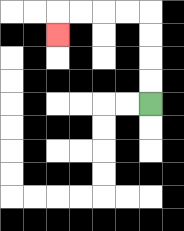{'start': '[6, 4]', 'end': '[2, 1]', 'path_directions': 'U,U,U,U,L,L,L,L,D', 'path_coordinates': '[[6, 4], [6, 3], [6, 2], [6, 1], [6, 0], [5, 0], [4, 0], [3, 0], [2, 0], [2, 1]]'}